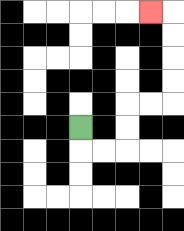{'start': '[3, 5]', 'end': '[6, 0]', 'path_directions': 'D,R,R,U,U,R,R,U,U,U,U,L', 'path_coordinates': '[[3, 5], [3, 6], [4, 6], [5, 6], [5, 5], [5, 4], [6, 4], [7, 4], [7, 3], [7, 2], [7, 1], [7, 0], [6, 0]]'}